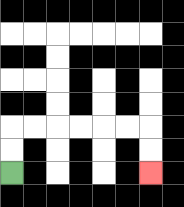{'start': '[0, 7]', 'end': '[6, 7]', 'path_directions': 'U,U,R,R,R,R,R,R,D,D', 'path_coordinates': '[[0, 7], [0, 6], [0, 5], [1, 5], [2, 5], [3, 5], [4, 5], [5, 5], [6, 5], [6, 6], [6, 7]]'}